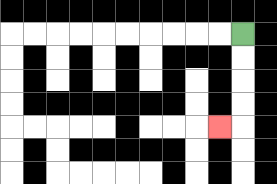{'start': '[10, 1]', 'end': '[9, 5]', 'path_directions': 'D,D,D,D,L', 'path_coordinates': '[[10, 1], [10, 2], [10, 3], [10, 4], [10, 5], [9, 5]]'}